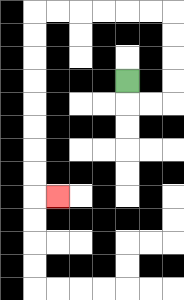{'start': '[5, 3]', 'end': '[2, 8]', 'path_directions': 'D,R,R,U,U,U,U,L,L,L,L,L,L,D,D,D,D,D,D,D,D,R', 'path_coordinates': '[[5, 3], [5, 4], [6, 4], [7, 4], [7, 3], [7, 2], [7, 1], [7, 0], [6, 0], [5, 0], [4, 0], [3, 0], [2, 0], [1, 0], [1, 1], [1, 2], [1, 3], [1, 4], [1, 5], [1, 6], [1, 7], [1, 8], [2, 8]]'}